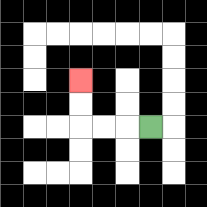{'start': '[6, 5]', 'end': '[3, 3]', 'path_directions': 'L,L,L,U,U', 'path_coordinates': '[[6, 5], [5, 5], [4, 5], [3, 5], [3, 4], [3, 3]]'}